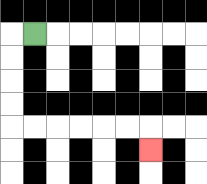{'start': '[1, 1]', 'end': '[6, 6]', 'path_directions': 'L,D,D,D,D,R,R,R,R,R,R,D', 'path_coordinates': '[[1, 1], [0, 1], [0, 2], [0, 3], [0, 4], [0, 5], [1, 5], [2, 5], [3, 5], [4, 5], [5, 5], [6, 5], [6, 6]]'}